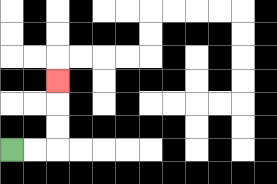{'start': '[0, 6]', 'end': '[2, 3]', 'path_directions': 'R,R,U,U,U', 'path_coordinates': '[[0, 6], [1, 6], [2, 6], [2, 5], [2, 4], [2, 3]]'}